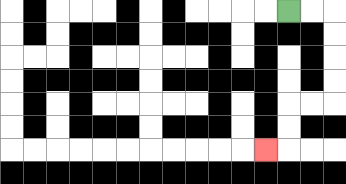{'start': '[12, 0]', 'end': '[11, 6]', 'path_directions': 'R,R,D,D,D,D,L,L,D,D,L', 'path_coordinates': '[[12, 0], [13, 0], [14, 0], [14, 1], [14, 2], [14, 3], [14, 4], [13, 4], [12, 4], [12, 5], [12, 6], [11, 6]]'}